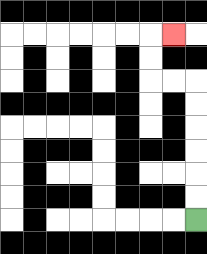{'start': '[8, 9]', 'end': '[7, 1]', 'path_directions': 'U,U,U,U,U,U,L,L,U,U,R', 'path_coordinates': '[[8, 9], [8, 8], [8, 7], [8, 6], [8, 5], [8, 4], [8, 3], [7, 3], [6, 3], [6, 2], [6, 1], [7, 1]]'}